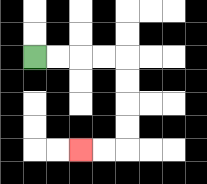{'start': '[1, 2]', 'end': '[3, 6]', 'path_directions': 'R,R,R,R,D,D,D,D,L,L', 'path_coordinates': '[[1, 2], [2, 2], [3, 2], [4, 2], [5, 2], [5, 3], [5, 4], [5, 5], [5, 6], [4, 6], [3, 6]]'}